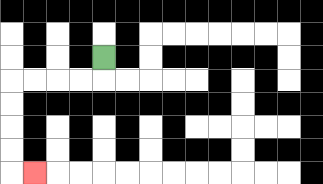{'start': '[4, 2]', 'end': '[1, 7]', 'path_directions': 'D,L,L,L,L,D,D,D,D,R', 'path_coordinates': '[[4, 2], [4, 3], [3, 3], [2, 3], [1, 3], [0, 3], [0, 4], [0, 5], [0, 6], [0, 7], [1, 7]]'}